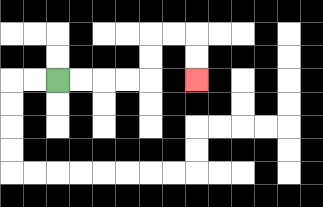{'start': '[2, 3]', 'end': '[8, 3]', 'path_directions': 'R,R,R,R,U,U,R,R,D,D', 'path_coordinates': '[[2, 3], [3, 3], [4, 3], [5, 3], [6, 3], [6, 2], [6, 1], [7, 1], [8, 1], [8, 2], [8, 3]]'}